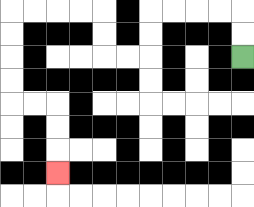{'start': '[10, 2]', 'end': '[2, 7]', 'path_directions': 'U,U,L,L,L,L,D,D,L,L,U,U,L,L,L,L,D,D,D,D,R,R,D,D,D', 'path_coordinates': '[[10, 2], [10, 1], [10, 0], [9, 0], [8, 0], [7, 0], [6, 0], [6, 1], [6, 2], [5, 2], [4, 2], [4, 1], [4, 0], [3, 0], [2, 0], [1, 0], [0, 0], [0, 1], [0, 2], [0, 3], [0, 4], [1, 4], [2, 4], [2, 5], [2, 6], [2, 7]]'}